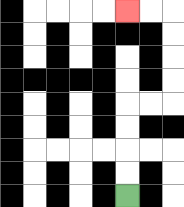{'start': '[5, 8]', 'end': '[5, 0]', 'path_directions': 'U,U,U,U,R,R,U,U,U,U,L,L', 'path_coordinates': '[[5, 8], [5, 7], [5, 6], [5, 5], [5, 4], [6, 4], [7, 4], [7, 3], [7, 2], [7, 1], [7, 0], [6, 0], [5, 0]]'}